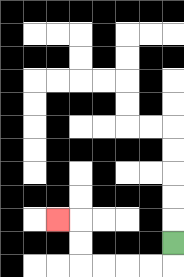{'start': '[7, 10]', 'end': '[2, 9]', 'path_directions': 'D,L,L,L,L,U,U,L', 'path_coordinates': '[[7, 10], [7, 11], [6, 11], [5, 11], [4, 11], [3, 11], [3, 10], [3, 9], [2, 9]]'}